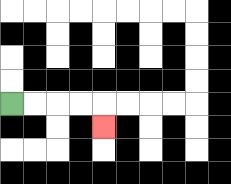{'start': '[0, 4]', 'end': '[4, 5]', 'path_directions': 'R,R,R,R,D', 'path_coordinates': '[[0, 4], [1, 4], [2, 4], [3, 4], [4, 4], [4, 5]]'}